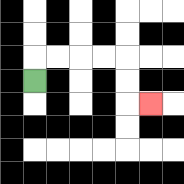{'start': '[1, 3]', 'end': '[6, 4]', 'path_directions': 'U,R,R,R,R,D,D,R', 'path_coordinates': '[[1, 3], [1, 2], [2, 2], [3, 2], [4, 2], [5, 2], [5, 3], [5, 4], [6, 4]]'}